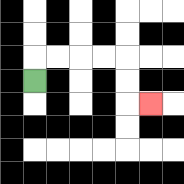{'start': '[1, 3]', 'end': '[6, 4]', 'path_directions': 'U,R,R,R,R,D,D,R', 'path_coordinates': '[[1, 3], [1, 2], [2, 2], [3, 2], [4, 2], [5, 2], [5, 3], [5, 4], [6, 4]]'}